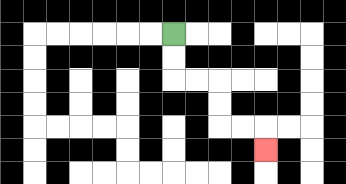{'start': '[7, 1]', 'end': '[11, 6]', 'path_directions': 'D,D,R,R,D,D,R,R,D', 'path_coordinates': '[[7, 1], [7, 2], [7, 3], [8, 3], [9, 3], [9, 4], [9, 5], [10, 5], [11, 5], [11, 6]]'}